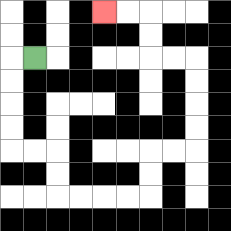{'start': '[1, 2]', 'end': '[4, 0]', 'path_directions': 'L,D,D,D,D,R,R,D,D,R,R,R,R,U,U,R,R,U,U,U,U,L,L,U,U,L,L', 'path_coordinates': '[[1, 2], [0, 2], [0, 3], [0, 4], [0, 5], [0, 6], [1, 6], [2, 6], [2, 7], [2, 8], [3, 8], [4, 8], [5, 8], [6, 8], [6, 7], [6, 6], [7, 6], [8, 6], [8, 5], [8, 4], [8, 3], [8, 2], [7, 2], [6, 2], [6, 1], [6, 0], [5, 0], [4, 0]]'}